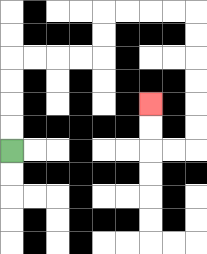{'start': '[0, 6]', 'end': '[6, 4]', 'path_directions': 'U,U,U,U,R,R,R,R,U,U,R,R,R,R,D,D,D,D,D,D,L,L,U,U', 'path_coordinates': '[[0, 6], [0, 5], [0, 4], [0, 3], [0, 2], [1, 2], [2, 2], [3, 2], [4, 2], [4, 1], [4, 0], [5, 0], [6, 0], [7, 0], [8, 0], [8, 1], [8, 2], [8, 3], [8, 4], [8, 5], [8, 6], [7, 6], [6, 6], [6, 5], [6, 4]]'}